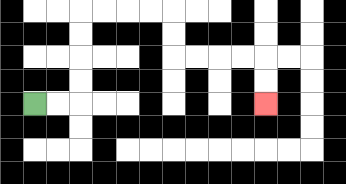{'start': '[1, 4]', 'end': '[11, 4]', 'path_directions': 'R,R,U,U,U,U,R,R,R,R,D,D,R,R,R,R,D,D', 'path_coordinates': '[[1, 4], [2, 4], [3, 4], [3, 3], [3, 2], [3, 1], [3, 0], [4, 0], [5, 0], [6, 0], [7, 0], [7, 1], [7, 2], [8, 2], [9, 2], [10, 2], [11, 2], [11, 3], [11, 4]]'}